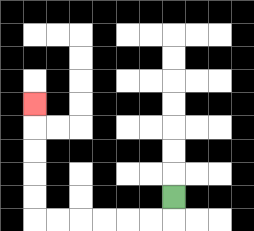{'start': '[7, 8]', 'end': '[1, 4]', 'path_directions': 'D,L,L,L,L,L,L,U,U,U,U,U', 'path_coordinates': '[[7, 8], [7, 9], [6, 9], [5, 9], [4, 9], [3, 9], [2, 9], [1, 9], [1, 8], [1, 7], [1, 6], [1, 5], [1, 4]]'}